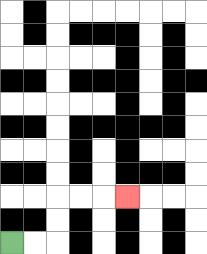{'start': '[0, 10]', 'end': '[5, 8]', 'path_directions': 'R,R,U,U,R,R,R', 'path_coordinates': '[[0, 10], [1, 10], [2, 10], [2, 9], [2, 8], [3, 8], [4, 8], [5, 8]]'}